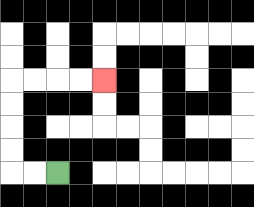{'start': '[2, 7]', 'end': '[4, 3]', 'path_directions': 'L,L,U,U,U,U,R,R,R,R', 'path_coordinates': '[[2, 7], [1, 7], [0, 7], [0, 6], [0, 5], [0, 4], [0, 3], [1, 3], [2, 3], [3, 3], [4, 3]]'}